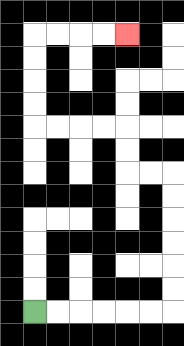{'start': '[1, 13]', 'end': '[5, 1]', 'path_directions': 'R,R,R,R,R,R,U,U,U,U,U,U,L,L,U,U,L,L,L,L,U,U,U,U,R,R,R,R', 'path_coordinates': '[[1, 13], [2, 13], [3, 13], [4, 13], [5, 13], [6, 13], [7, 13], [7, 12], [7, 11], [7, 10], [7, 9], [7, 8], [7, 7], [6, 7], [5, 7], [5, 6], [5, 5], [4, 5], [3, 5], [2, 5], [1, 5], [1, 4], [1, 3], [1, 2], [1, 1], [2, 1], [3, 1], [4, 1], [5, 1]]'}